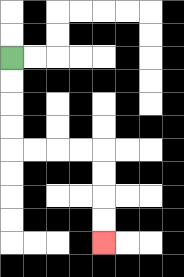{'start': '[0, 2]', 'end': '[4, 10]', 'path_directions': 'D,D,D,D,R,R,R,R,D,D,D,D', 'path_coordinates': '[[0, 2], [0, 3], [0, 4], [0, 5], [0, 6], [1, 6], [2, 6], [3, 6], [4, 6], [4, 7], [4, 8], [4, 9], [4, 10]]'}